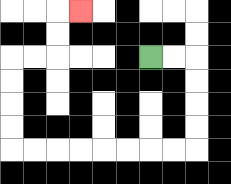{'start': '[6, 2]', 'end': '[3, 0]', 'path_directions': 'R,R,D,D,D,D,L,L,L,L,L,L,L,L,U,U,U,U,R,R,U,U,R', 'path_coordinates': '[[6, 2], [7, 2], [8, 2], [8, 3], [8, 4], [8, 5], [8, 6], [7, 6], [6, 6], [5, 6], [4, 6], [3, 6], [2, 6], [1, 6], [0, 6], [0, 5], [0, 4], [0, 3], [0, 2], [1, 2], [2, 2], [2, 1], [2, 0], [3, 0]]'}